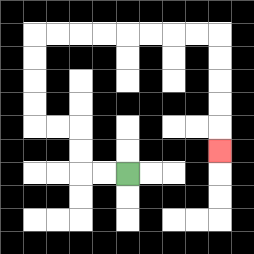{'start': '[5, 7]', 'end': '[9, 6]', 'path_directions': 'L,L,U,U,L,L,U,U,U,U,R,R,R,R,R,R,R,R,D,D,D,D,D', 'path_coordinates': '[[5, 7], [4, 7], [3, 7], [3, 6], [3, 5], [2, 5], [1, 5], [1, 4], [1, 3], [1, 2], [1, 1], [2, 1], [3, 1], [4, 1], [5, 1], [6, 1], [7, 1], [8, 1], [9, 1], [9, 2], [9, 3], [9, 4], [9, 5], [9, 6]]'}